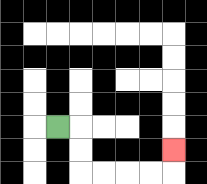{'start': '[2, 5]', 'end': '[7, 6]', 'path_directions': 'R,D,D,R,R,R,R,U', 'path_coordinates': '[[2, 5], [3, 5], [3, 6], [3, 7], [4, 7], [5, 7], [6, 7], [7, 7], [7, 6]]'}